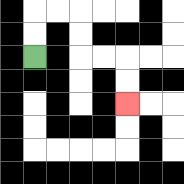{'start': '[1, 2]', 'end': '[5, 4]', 'path_directions': 'U,U,R,R,D,D,R,R,D,D', 'path_coordinates': '[[1, 2], [1, 1], [1, 0], [2, 0], [3, 0], [3, 1], [3, 2], [4, 2], [5, 2], [5, 3], [5, 4]]'}